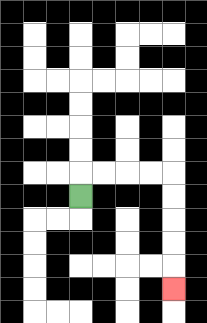{'start': '[3, 8]', 'end': '[7, 12]', 'path_directions': 'U,R,R,R,R,D,D,D,D,D', 'path_coordinates': '[[3, 8], [3, 7], [4, 7], [5, 7], [6, 7], [7, 7], [7, 8], [7, 9], [7, 10], [7, 11], [7, 12]]'}